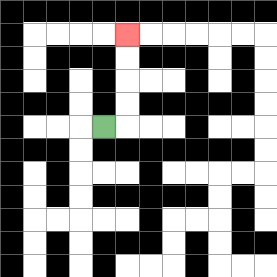{'start': '[4, 5]', 'end': '[5, 1]', 'path_directions': 'R,U,U,U,U', 'path_coordinates': '[[4, 5], [5, 5], [5, 4], [5, 3], [5, 2], [5, 1]]'}